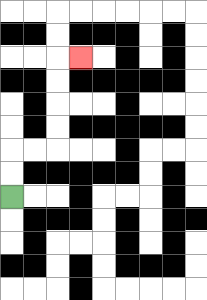{'start': '[0, 8]', 'end': '[3, 2]', 'path_directions': 'U,U,R,R,U,U,U,U,R', 'path_coordinates': '[[0, 8], [0, 7], [0, 6], [1, 6], [2, 6], [2, 5], [2, 4], [2, 3], [2, 2], [3, 2]]'}